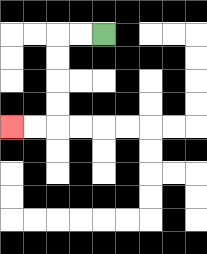{'start': '[4, 1]', 'end': '[0, 5]', 'path_directions': 'L,L,D,D,D,D,L,L', 'path_coordinates': '[[4, 1], [3, 1], [2, 1], [2, 2], [2, 3], [2, 4], [2, 5], [1, 5], [0, 5]]'}